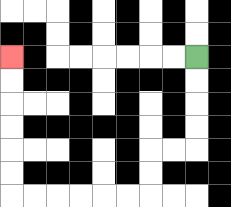{'start': '[8, 2]', 'end': '[0, 2]', 'path_directions': 'D,D,D,D,L,L,D,D,L,L,L,L,L,L,U,U,U,U,U,U', 'path_coordinates': '[[8, 2], [8, 3], [8, 4], [8, 5], [8, 6], [7, 6], [6, 6], [6, 7], [6, 8], [5, 8], [4, 8], [3, 8], [2, 8], [1, 8], [0, 8], [0, 7], [0, 6], [0, 5], [0, 4], [0, 3], [0, 2]]'}